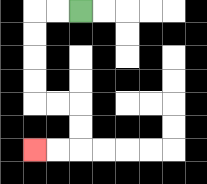{'start': '[3, 0]', 'end': '[1, 6]', 'path_directions': 'L,L,D,D,D,D,R,R,D,D,L,L', 'path_coordinates': '[[3, 0], [2, 0], [1, 0], [1, 1], [1, 2], [1, 3], [1, 4], [2, 4], [3, 4], [3, 5], [3, 6], [2, 6], [1, 6]]'}